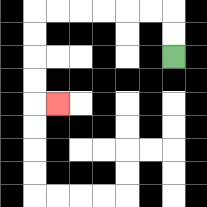{'start': '[7, 2]', 'end': '[2, 4]', 'path_directions': 'U,U,L,L,L,L,L,L,D,D,D,D,R', 'path_coordinates': '[[7, 2], [7, 1], [7, 0], [6, 0], [5, 0], [4, 0], [3, 0], [2, 0], [1, 0], [1, 1], [1, 2], [1, 3], [1, 4], [2, 4]]'}